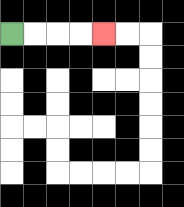{'start': '[0, 1]', 'end': '[4, 1]', 'path_directions': 'R,R,R,R', 'path_coordinates': '[[0, 1], [1, 1], [2, 1], [3, 1], [4, 1]]'}